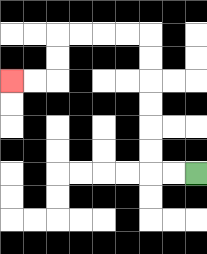{'start': '[8, 7]', 'end': '[0, 3]', 'path_directions': 'L,L,U,U,U,U,U,U,L,L,L,L,D,D,L,L', 'path_coordinates': '[[8, 7], [7, 7], [6, 7], [6, 6], [6, 5], [6, 4], [6, 3], [6, 2], [6, 1], [5, 1], [4, 1], [3, 1], [2, 1], [2, 2], [2, 3], [1, 3], [0, 3]]'}